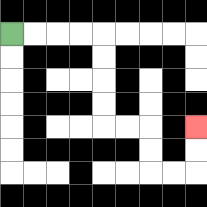{'start': '[0, 1]', 'end': '[8, 5]', 'path_directions': 'R,R,R,R,D,D,D,D,R,R,D,D,R,R,U,U', 'path_coordinates': '[[0, 1], [1, 1], [2, 1], [3, 1], [4, 1], [4, 2], [4, 3], [4, 4], [4, 5], [5, 5], [6, 5], [6, 6], [6, 7], [7, 7], [8, 7], [8, 6], [8, 5]]'}